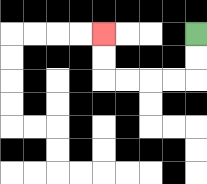{'start': '[8, 1]', 'end': '[4, 1]', 'path_directions': 'D,D,L,L,L,L,U,U', 'path_coordinates': '[[8, 1], [8, 2], [8, 3], [7, 3], [6, 3], [5, 3], [4, 3], [4, 2], [4, 1]]'}